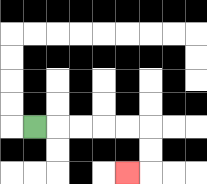{'start': '[1, 5]', 'end': '[5, 7]', 'path_directions': 'R,R,R,R,R,D,D,L', 'path_coordinates': '[[1, 5], [2, 5], [3, 5], [4, 5], [5, 5], [6, 5], [6, 6], [6, 7], [5, 7]]'}